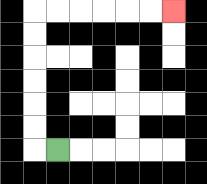{'start': '[2, 6]', 'end': '[7, 0]', 'path_directions': 'L,U,U,U,U,U,U,R,R,R,R,R,R', 'path_coordinates': '[[2, 6], [1, 6], [1, 5], [1, 4], [1, 3], [1, 2], [1, 1], [1, 0], [2, 0], [3, 0], [4, 0], [5, 0], [6, 0], [7, 0]]'}